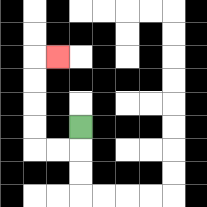{'start': '[3, 5]', 'end': '[2, 2]', 'path_directions': 'D,L,L,U,U,U,U,R', 'path_coordinates': '[[3, 5], [3, 6], [2, 6], [1, 6], [1, 5], [1, 4], [1, 3], [1, 2], [2, 2]]'}